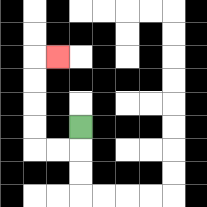{'start': '[3, 5]', 'end': '[2, 2]', 'path_directions': 'D,L,L,U,U,U,U,R', 'path_coordinates': '[[3, 5], [3, 6], [2, 6], [1, 6], [1, 5], [1, 4], [1, 3], [1, 2], [2, 2]]'}